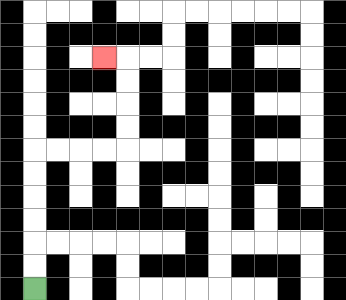{'start': '[1, 12]', 'end': '[4, 2]', 'path_directions': 'U,U,U,U,U,U,R,R,R,R,U,U,U,U,L', 'path_coordinates': '[[1, 12], [1, 11], [1, 10], [1, 9], [1, 8], [1, 7], [1, 6], [2, 6], [3, 6], [4, 6], [5, 6], [5, 5], [5, 4], [5, 3], [5, 2], [4, 2]]'}